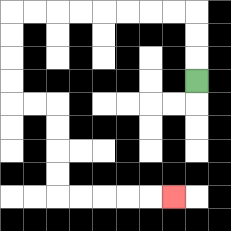{'start': '[8, 3]', 'end': '[7, 8]', 'path_directions': 'U,U,U,L,L,L,L,L,L,L,L,D,D,D,D,R,R,D,D,D,D,R,R,R,R,R', 'path_coordinates': '[[8, 3], [8, 2], [8, 1], [8, 0], [7, 0], [6, 0], [5, 0], [4, 0], [3, 0], [2, 0], [1, 0], [0, 0], [0, 1], [0, 2], [0, 3], [0, 4], [1, 4], [2, 4], [2, 5], [2, 6], [2, 7], [2, 8], [3, 8], [4, 8], [5, 8], [6, 8], [7, 8]]'}